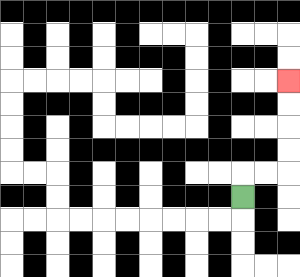{'start': '[10, 8]', 'end': '[12, 3]', 'path_directions': 'U,R,R,U,U,U,U', 'path_coordinates': '[[10, 8], [10, 7], [11, 7], [12, 7], [12, 6], [12, 5], [12, 4], [12, 3]]'}